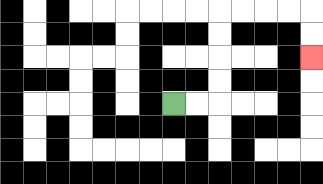{'start': '[7, 4]', 'end': '[13, 2]', 'path_directions': 'R,R,U,U,U,U,R,R,R,R,D,D', 'path_coordinates': '[[7, 4], [8, 4], [9, 4], [9, 3], [9, 2], [9, 1], [9, 0], [10, 0], [11, 0], [12, 0], [13, 0], [13, 1], [13, 2]]'}